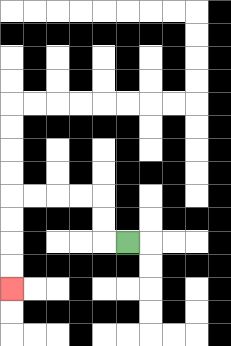{'start': '[5, 10]', 'end': '[0, 12]', 'path_directions': 'L,U,U,L,L,L,L,D,D,D,D', 'path_coordinates': '[[5, 10], [4, 10], [4, 9], [4, 8], [3, 8], [2, 8], [1, 8], [0, 8], [0, 9], [0, 10], [0, 11], [0, 12]]'}